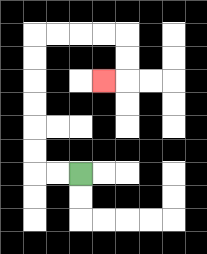{'start': '[3, 7]', 'end': '[4, 3]', 'path_directions': 'L,L,U,U,U,U,U,U,R,R,R,R,D,D,L', 'path_coordinates': '[[3, 7], [2, 7], [1, 7], [1, 6], [1, 5], [1, 4], [1, 3], [1, 2], [1, 1], [2, 1], [3, 1], [4, 1], [5, 1], [5, 2], [5, 3], [4, 3]]'}